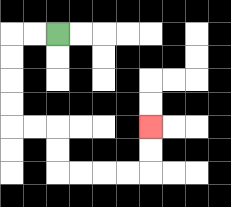{'start': '[2, 1]', 'end': '[6, 5]', 'path_directions': 'L,L,D,D,D,D,R,R,D,D,R,R,R,R,U,U', 'path_coordinates': '[[2, 1], [1, 1], [0, 1], [0, 2], [0, 3], [0, 4], [0, 5], [1, 5], [2, 5], [2, 6], [2, 7], [3, 7], [4, 7], [5, 7], [6, 7], [6, 6], [6, 5]]'}